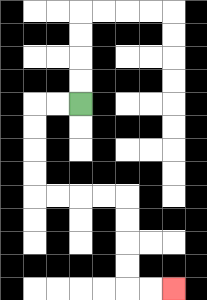{'start': '[3, 4]', 'end': '[7, 12]', 'path_directions': 'L,L,D,D,D,D,R,R,R,R,D,D,D,D,R,R', 'path_coordinates': '[[3, 4], [2, 4], [1, 4], [1, 5], [1, 6], [1, 7], [1, 8], [2, 8], [3, 8], [4, 8], [5, 8], [5, 9], [5, 10], [5, 11], [5, 12], [6, 12], [7, 12]]'}